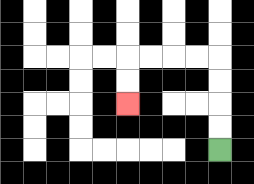{'start': '[9, 6]', 'end': '[5, 4]', 'path_directions': 'U,U,U,U,L,L,L,L,D,D', 'path_coordinates': '[[9, 6], [9, 5], [9, 4], [9, 3], [9, 2], [8, 2], [7, 2], [6, 2], [5, 2], [5, 3], [5, 4]]'}